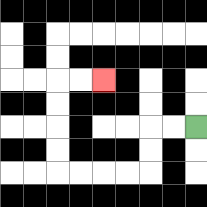{'start': '[8, 5]', 'end': '[4, 3]', 'path_directions': 'L,L,D,D,L,L,L,L,U,U,U,U,R,R', 'path_coordinates': '[[8, 5], [7, 5], [6, 5], [6, 6], [6, 7], [5, 7], [4, 7], [3, 7], [2, 7], [2, 6], [2, 5], [2, 4], [2, 3], [3, 3], [4, 3]]'}